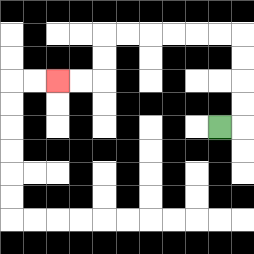{'start': '[9, 5]', 'end': '[2, 3]', 'path_directions': 'R,U,U,U,U,L,L,L,L,L,L,D,D,L,L', 'path_coordinates': '[[9, 5], [10, 5], [10, 4], [10, 3], [10, 2], [10, 1], [9, 1], [8, 1], [7, 1], [6, 1], [5, 1], [4, 1], [4, 2], [4, 3], [3, 3], [2, 3]]'}